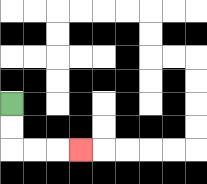{'start': '[0, 4]', 'end': '[3, 6]', 'path_directions': 'D,D,R,R,R', 'path_coordinates': '[[0, 4], [0, 5], [0, 6], [1, 6], [2, 6], [3, 6]]'}